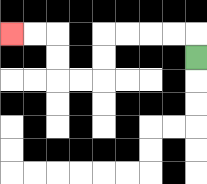{'start': '[8, 2]', 'end': '[0, 1]', 'path_directions': 'U,L,L,L,L,D,D,L,L,U,U,L,L', 'path_coordinates': '[[8, 2], [8, 1], [7, 1], [6, 1], [5, 1], [4, 1], [4, 2], [4, 3], [3, 3], [2, 3], [2, 2], [2, 1], [1, 1], [0, 1]]'}